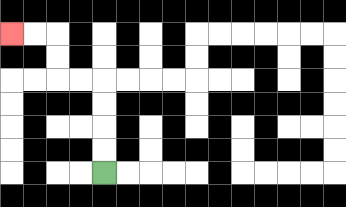{'start': '[4, 7]', 'end': '[0, 1]', 'path_directions': 'U,U,U,U,L,L,U,U,L,L', 'path_coordinates': '[[4, 7], [4, 6], [4, 5], [4, 4], [4, 3], [3, 3], [2, 3], [2, 2], [2, 1], [1, 1], [0, 1]]'}